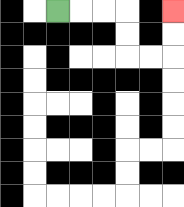{'start': '[2, 0]', 'end': '[7, 0]', 'path_directions': 'R,R,R,D,D,R,R,U,U', 'path_coordinates': '[[2, 0], [3, 0], [4, 0], [5, 0], [5, 1], [5, 2], [6, 2], [7, 2], [7, 1], [7, 0]]'}